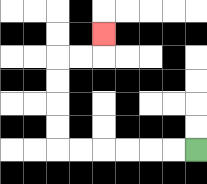{'start': '[8, 6]', 'end': '[4, 1]', 'path_directions': 'L,L,L,L,L,L,U,U,U,U,R,R,U', 'path_coordinates': '[[8, 6], [7, 6], [6, 6], [5, 6], [4, 6], [3, 6], [2, 6], [2, 5], [2, 4], [2, 3], [2, 2], [3, 2], [4, 2], [4, 1]]'}